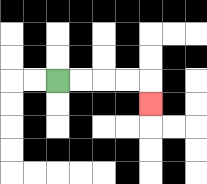{'start': '[2, 3]', 'end': '[6, 4]', 'path_directions': 'R,R,R,R,D', 'path_coordinates': '[[2, 3], [3, 3], [4, 3], [5, 3], [6, 3], [6, 4]]'}